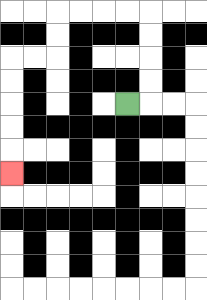{'start': '[5, 4]', 'end': '[0, 7]', 'path_directions': 'R,U,U,U,U,L,L,L,L,D,D,L,L,D,D,D,D,D', 'path_coordinates': '[[5, 4], [6, 4], [6, 3], [6, 2], [6, 1], [6, 0], [5, 0], [4, 0], [3, 0], [2, 0], [2, 1], [2, 2], [1, 2], [0, 2], [0, 3], [0, 4], [0, 5], [0, 6], [0, 7]]'}